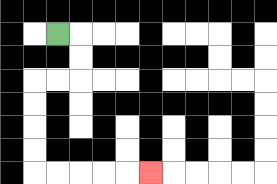{'start': '[2, 1]', 'end': '[6, 7]', 'path_directions': 'R,D,D,L,L,D,D,D,D,R,R,R,R,R', 'path_coordinates': '[[2, 1], [3, 1], [3, 2], [3, 3], [2, 3], [1, 3], [1, 4], [1, 5], [1, 6], [1, 7], [2, 7], [3, 7], [4, 7], [5, 7], [6, 7]]'}